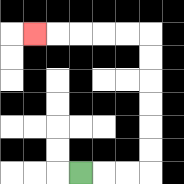{'start': '[3, 7]', 'end': '[1, 1]', 'path_directions': 'R,R,R,U,U,U,U,U,U,L,L,L,L,L', 'path_coordinates': '[[3, 7], [4, 7], [5, 7], [6, 7], [6, 6], [6, 5], [6, 4], [6, 3], [6, 2], [6, 1], [5, 1], [4, 1], [3, 1], [2, 1], [1, 1]]'}